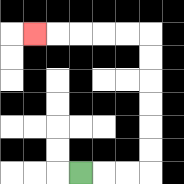{'start': '[3, 7]', 'end': '[1, 1]', 'path_directions': 'R,R,R,U,U,U,U,U,U,L,L,L,L,L', 'path_coordinates': '[[3, 7], [4, 7], [5, 7], [6, 7], [6, 6], [6, 5], [6, 4], [6, 3], [6, 2], [6, 1], [5, 1], [4, 1], [3, 1], [2, 1], [1, 1]]'}